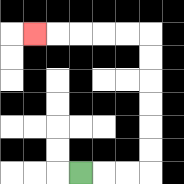{'start': '[3, 7]', 'end': '[1, 1]', 'path_directions': 'R,R,R,U,U,U,U,U,U,L,L,L,L,L', 'path_coordinates': '[[3, 7], [4, 7], [5, 7], [6, 7], [6, 6], [6, 5], [6, 4], [6, 3], [6, 2], [6, 1], [5, 1], [4, 1], [3, 1], [2, 1], [1, 1]]'}